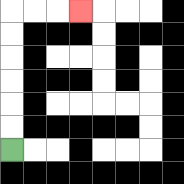{'start': '[0, 6]', 'end': '[3, 0]', 'path_directions': 'U,U,U,U,U,U,R,R,R', 'path_coordinates': '[[0, 6], [0, 5], [0, 4], [0, 3], [0, 2], [0, 1], [0, 0], [1, 0], [2, 0], [3, 0]]'}